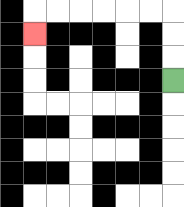{'start': '[7, 3]', 'end': '[1, 1]', 'path_directions': 'U,U,U,L,L,L,L,L,L,D', 'path_coordinates': '[[7, 3], [7, 2], [7, 1], [7, 0], [6, 0], [5, 0], [4, 0], [3, 0], [2, 0], [1, 0], [1, 1]]'}